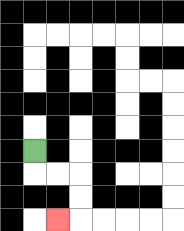{'start': '[1, 6]', 'end': '[2, 9]', 'path_directions': 'D,R,R,D,D,L', 'path_coordinates': '[[1, 6], [1, 7], [2, 7], [3, 7], [3, 8], [3, 9], [2, 9]]'}